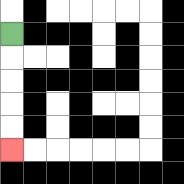{'start': '[0, 1]', 'end': '[0, 6]', 'path_directions': 'D,D,D,D,D', 'path_coordinates': '[[0, 1], [0, 2], [0, 3], [0, 4], [0, 5], [0, 6]]'}